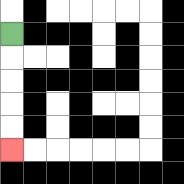{'start': '[0, 1]', 'end': '[0, 6]', 'path_directions': 'D,D,D,D,D', 'path_coordinates': '[[0, 1], [0, 2], [0, 3], [0, 4], [0, 5], [0, 6]]'}